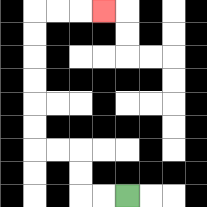{'start': '[5, 8]', 'end': '[4, 0]', 'path_directions': 'L,L,U,U,L,L,U,U,U,U,U,U,R,R,R', 'path_coordinates': '[[5, 8], [4, 8], [3, 8], [3, 7], [3, 6], [2, 6], [1, 6], [1, 5], [1, 4], [1, 3], [1, 2], [1, 1], [1, 0], [2, 0], [3, 0], [4, 0]]'}